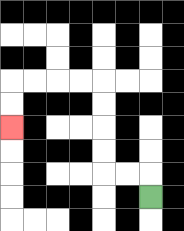{'start': '[6, 8]', 'end': '[0, 5]', 'path_directions': 'U,L,L,U,U,U,U,L,L,L,L,D,D', 'path_coordinates': '[[6, 8], [6, 7], [5, 7], [4, 7], [4, 6], [4, 5], [4, 4], [4, 3], [3, 3], [2, 3], [1, 3], [0, 3], [0, 4], [0, 5]]'}